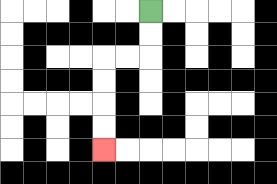{'start': '[6, 0]', 'end': '[4, 6]', 'path_directions': 'D,D,L,L,D,D,D,D', 'path_coordinates': '[[6, 0], [6, 1], [6, 2], [5, 2], [4, 2], [4, 3], [4, 4], [4, 5], [4, 6]]'}